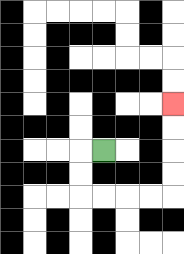{'start': '[4, 6]', 'end': '[7, 4]', 'path_directions': 'L,D,D,R,R,R,R,U,U,U,U', 'path_coordinates': '[[4, 6], [3, 6], [3, 7], [3, 8], [4, 8], [5, 8], [6, 8], [7, 8], [7, 7], [7, 6], [7, 5], [7, 4]]'}